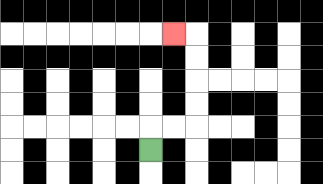{'start': '[6, 6]', 'end': '[7, 1]', 'path_directions': 'U,R,R,U,U,U,U,L', 'path_coordinates': '[[6, 6], [6, 5], [7, 5], [8, 5], [8, 4], [8, 3], [8, 2], [8, 1], [7, 1]]'}